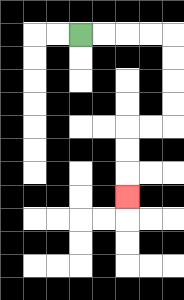{'start': '[3, 1]', 'end': '[5, 8]', 'path_directions': 'R,R,R,R,D,D,D,D,L,L,D,D,D', 'path_coordinates': '[[3, 1], [4, 1], [5, 1], [6, 1], [7, 1], [7, 2], [7, 3], [7, 4], [7, 5], [6, 5], [5, 5], [5, 6], [5, 7], [5, 8]]'}